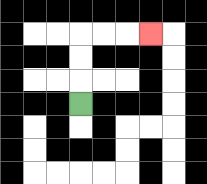{'start': '[3, 4]', 'end': '[6, 1]', 'path_directions': 'U,U,U,R,R,R', 'path_coordinates': '[[3, 4], [3, 3], [3, 2], [3, 1], [4, 1], [5, 1], [6, 1]]'}